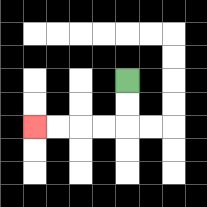{'start': '[5, 3]', 'end': '[1, 5]', 'path_directions': 'D,D,L,L,L,L', 'path_coordinates': '[[5, 3], [5, 4], [5, 5], [4, 5], [3, 5], [2, 5], [1, 5]]'}